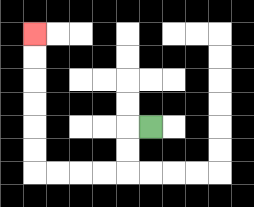{'start': '[6, 5]', 'end': '[1, 1]', 'path_directions': 'L,D,D,L,L,L,L,U,U,U,U,U,U', 'path_coordinates': '[[6, 5], [5, 5], [5, 6], [5, 7], [4, 7], [3, 7], [2, 7], [1, 7], [1, 6], [1, 5], [1, 4], [1, 3], [1, 2], [1, 1]]'}